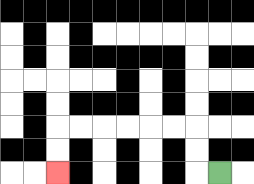{'start': '[9, 7]', 'end': '[2, 7]', 'path_directions': 'L,U,U,L,L,L,L,L,L,D,D', 'path_coordinates': '[[9, 7], [8, 7], [8, 6], [8, 5], [7, 5], [6, 5], [5, 5], [4, 5], [3, 5], [2, 5], [2, 6], [2, 7]]'}